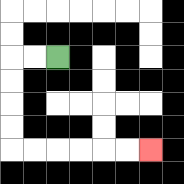{'start': '[2, 2]', 'end': '[6, 6]', 'path_directions': 'L,L,D,D,D,D,R,R,R,R,R,R', 'path_coordinates': '[[2, 2], [1, 2], [0, 2], [0, 3], [0, 4], [0, 5], [0, 6], [1, 6], [2, 6], [3, 6], [4, 6], [5, 6], [6, 6]]'}